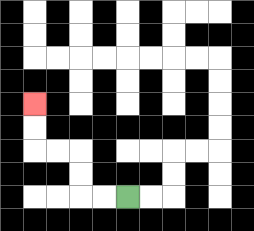{'start': '[5, 8]', 'end': '[1, 4]', 'path_directions': 'L,L,U,U,L,L,U,U', 'path_coordinates': '[[5, 8], [4, 8], [3, 8], [3, 7], [3, 6], [2, 6], [1, 6], [1, 5], [1, 4]]'}